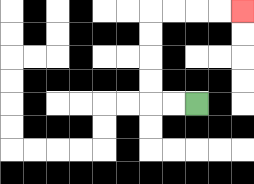{'start': '[8, 4]', 'end': '[10, 0]', 'path_directions': 'L,L,U,U,U,U,R,R,R,R', 'path_coordinates': '[[8, 4], [7, 4], [6, 4], [6, 3], [6, 2], [6, 1], [6, 0], [7, 0], [8, 0], [9, 0], [10, 0]]'}